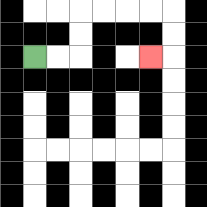{'start': '[1, 2]', 'end': '[6, 2]', 'path_directions': 'R,R,U,U,R,R,R,R,D,D,L', 'path_coordinates': '[[1, 2], [2, 2], [3, 2], [3, 1], [3, 0], [4, 0], [5, 0], [6, 0], [7, 0], [7, 1], [7, 2], [6, 2]]'}